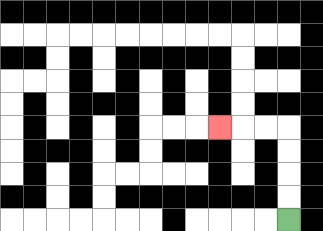{'start': '[12, 9]', 'end': '[9, 5]', 'path_directions': 'U,U,U,U,L,L,L', 'path_coordinates': '[[12, 9], [12, 8], [12, 7], [12, 6], [12, 5], [11, 5], [10, 5], [9, 5]]'}